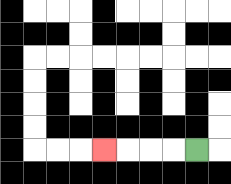{'start': '[8, 6]', 'end': '[4, 6]', 'path_directions': 'L,L,L,L', 'path_coordinates': '[[8, 6], [7, 6], [6, 6], [5, 6], [4, 6]]'}